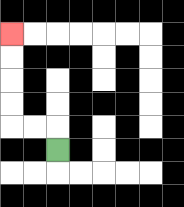{'start': '[2, 6]', 'end': '[0, 1]', 'path_directions': 'U,L,L,U,U,U,U', 'path_coordinates': '[[2, 6], [2, 5], [1, 5], [0, 5], [0, 4], [0, 3], [0, 2], [0, 1]]'}